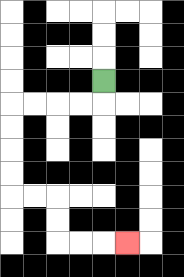{'start': '[4, 3]', 'end': '[5, 10]', 'path_directions': 'D,L,L,L,L,D,D,D,D,R,R,D,D,R,R,R', 'path_coordinates': '[[4, 3], [4, 4], [3, 4], [2, 4], [1, 4], [0, 4], [0, 5], [0, 6], [0, 7], [0, 8], [1, 8], [2, 8], [2, 9], [2, 10], [3, 10], [4, 10], [5, 10]]'}